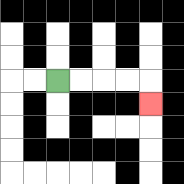{'start': '[2, 3]', 'end': '[6, 4]', 'path_directions': 'R,R,R,R,D', 'path_coordinates': '[[2, 3], [3, 3], [4, 3], [5, 3], [6, 3], [6, 4]]'}